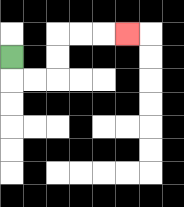{'start': '[0, 2]', 'end': '[5, 1]', 'path_directions': 'D,R,R,U,U,R,R,R', 'path_coordinates': '[[0, 2], [0, 3], [1, 3], [2, 3], [2, 2], [2, 1], [3, 1], [4, 1], [5, 1]]'}